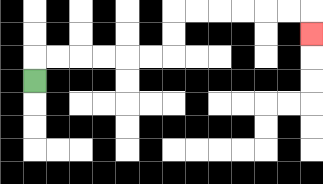{'start': '[1, 3]', 'end': '[13, 1]', 'path_directions': 'U,R,R,R,R,R,R,U,U,R,R,R,R,R,R,D', 'path_coordinates': '[[1, 3], [1, 2], [2, 2], [3, 2], [4, 2], [5, 2], [6, 2], [7, 2], [7, 1], [7, 0], [8, 0], [9, 0], [10, 0], [11, 0], [12, 0], [13, 0], [13, 1]]'}